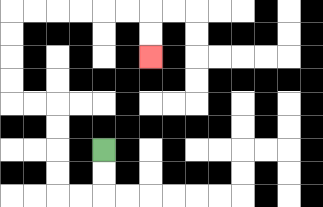{'start': '[4, 6]', 'end': '[6, 2]', 'path_directions': 'D,D,L,L,U,U,U,U,L,L,U,U,U,U,R,R,R,R,R,R,D,D', 'path_coordinates': '[[4, 6], [4, 7], [4, 8], [3, 8], [2, 8], [2, 7], [2, 6], [2, 5], [2, 4], [1, 4], [0, 4], [0, 3], [0, 2], [0, 1], [0, 0], [1, 0], [2, 0], [3, 0], [4, 0], [5, 0], [6, 0], [6, 1], [6, 2]]'}